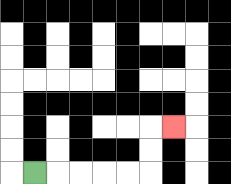{'start': '[1, 7]', 'end': '[7, 5]', 'path_directions': 'R,R,R,R,R,U,U,R', 'path_coordinates': '[[1, 7], [2, 7], [3, 7], [4, 7], [5, 7], [6, 7], [6, 6], [6, 5], [7, 5]]'}